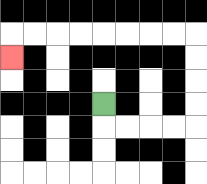{'start': '[4, 4]', 'end': '[0, 2]', 'path_directions': 'D,R,R,R,R,U,U,U,U,L,L,L,L,L,L,L,L,D', 'path_coordinates': '[[4, 4], [4, 5], [5, 5], [6, 5], [7, 5], [8, 5], [8, 4], [8, 3], [8, 2], [8, 1], [7, 1], [6, 1], [5, 1], [4, 1], [3, 1], [2, 1], [1, 1], [0, 1], [0, 2]]'}